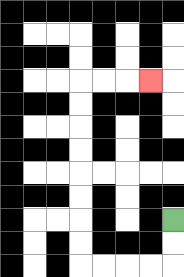{'start': '[7, 9]', 'end': '[6, 3]', 'path_directions': 'D,D,L,L,L,L,U,U,U,U,U,U,U,U,R,R,R', 'path_coordinates': '[[7, 9], [7, 10], [7, 11], [6, 11], [5, 11], [4, 11], [3, 11], [3, 10], [3, 9], [3, 8], [3, 7], [3, 6], [3, 5], [3, 4], [3, 3], [4, 3], [5, 3], [6, 3]]'}